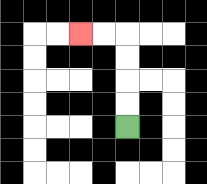{'start': '[5, 5]', 'end': '[3, 1]', 'path_directions': 'U,U,U,U,L,L', 'path_coordinates': '[[5, 5], [5, 4], [5, 3], [5, 2], [5, 1], [4, 1], [3, 1]]'}